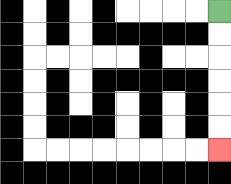{'start': '[9, 0]', 'end': '[9, 6]', 'path_directions': 'D,D,D,D,D,D', 'path_coordinates': '[[9, 0], [9, 1], [9, 2], [9, 3], [9, 4], [9, 5], [9, 6]]'}